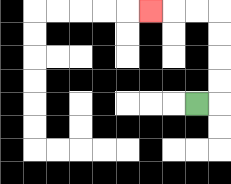{'start': '[8, 4]', 'end': '[6, 0]', 'path_directions': 'R,U,U,U,U,L,L,L', 'path_coordinates': '[[8, 4], [9, 4], [9, 3], [9, 2], [9, 1], [9, 0], [8, 0], [7, 0], [6, 0]]'}